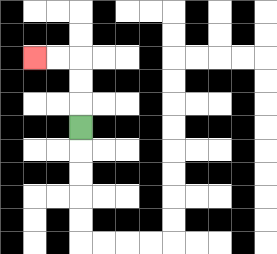{'start': '[3, 5]', 'end': '[1, 2]', 'path_directions': 'U,U,U,L,L', 'path_coordinates': '[[3, 5], [3, 4], [3, 3], [3, 2], [2, 2], [1, 2]]'}